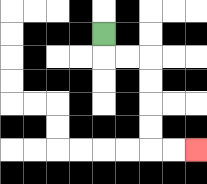{'start': '[4, 1]', 'end': '[8, 6]', 'path_directions': 'D,R,R,D,D,D,D,R,R', 'path_coordinates': '[[4, 1], [4, 2], [5, 2], [6, 2], [6, 3], [6, 4], [6, 5], [6, 6], [7, 6], [8, 6]]'}